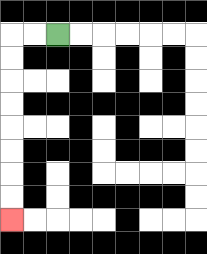{'start': '[2, 1]', 'end': '[0, 9]', 'path_directions': 'L,L,D,D,D,D,D,D,D,D', 'path_coordinates': '[[2, 1], [1, 1], [0, 1], [0, 2], [0, 3], [0, 4], [0, 5], [0, 6], [0, 7], [0, 8], [0, 9]]'}